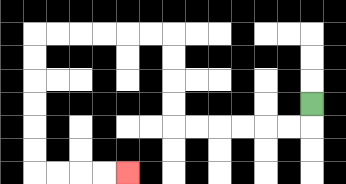{'start': '[13, 4]', 'end': '[5, 7]', 'path_directions': 'D,L,L,L,L,L,L,U,U,U,U,L,L,L,L,L,L,D,D,D,D,D,D,R,R,R,R', 'path_coordinates': '[[13, 4], [13, 5], [12, 5], [11, 5], [10, 5], [9, 5], [8, 5], [7, 5], [7, 4], [7, 3], [7, 2], [7, 1], [6, 1], [5, 1], [4, 1], [3, 1], [2, 1], [1, 1], [1, 2], [1, 3], [1, 4], [1, 5], [1, 6], [1, 7], [2, 7], [3, 7], [4, 7], [5, 7]]'}